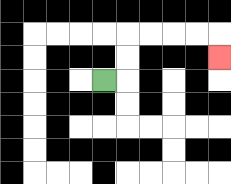{'start': '[4, 3]', 'end': '[9, 2]', 'path_directions': 'R,U,U,R,R,R,R,D', 'path_coordinates': '[[4, 3], [5, 3], [5, 2], [5, 1], [6, 1], [7, 1], [8, 1], [9, 1], [9, 2]]'}